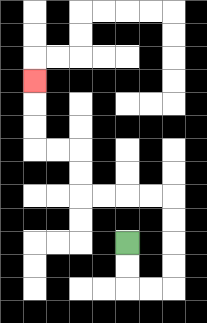{'start': '[5, 10]', 'end': '[1, 3]', 'path_directions': 'D,D,R,R,U,U,U,U,L,L,L,L,U,U,L,L,U,U,U', 'path_coordinates': '[[5, 10], [5, 11], [5, 12], [6, 12], [7, 12], [7, 11], [7, 10], [7, 9], [7, 8], [6, 8], [5, 8], [4, 8], [3, 8], [3, 7], [3, 6], [2, 6], [1, 6], [1, 5], [1, 4], [1, 3]]'}